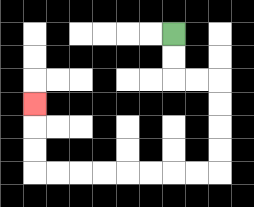{'start': '[7, 1]', 'end': '[1, 4]', 'path_directions': 'D,D,R,R,D,D,D,D,L,L,L,L,L,L,L,L,U,U,U', 'path_coordinates': '[[7, 1], [7, 2], [7, 3], [8, 3], [9, 3], [9, 4], [9, 5], [9, 6], [9, 7], [8, 7], [7, 7], [6, 7], [5, 7], [4, 7], [3, 7], [2, 7], [1, 7], [1, 6], [1, 5], [1, 4]]'}